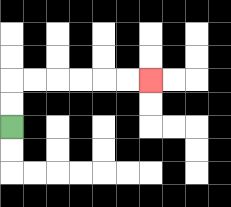{'start': '[0, 5]', 'end': '[6, 3]', 'path_directions': 'U,U,R,R,R,R,R,R', 'path_coordinates': '[[0, 5], [0, 4], [0, 3], [1, 3], [2, 3], [3, 3], [4, 3], [5, 3], [6, 3]]'}